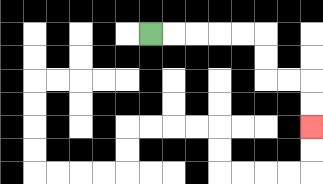{'start': '[6, 1]', 'end': '[13, 5]', 'path_directions': 'R,R,R,R,R,D,D,R,R,D,D', 'path_coordinates': '[[6, 1], [7, 1], [8, 1], [9, 1], [10, 1], [11, 1], [11, 2], [11, 3], [12, 3], [13, 3], [13, 4], [13, 5]]'}